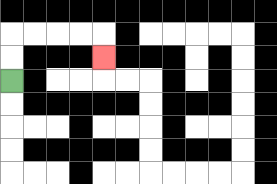{'start': '[0, 3]', 'end': '[4, 2]', 'path_directions': 'U,U,R,R,R,R,D', 'path_coordinates': '[[0, 3], [0, 2], [0, 1], [1, 1], [2, 1], [3, 1], [4, 1], [4, 2]]'}